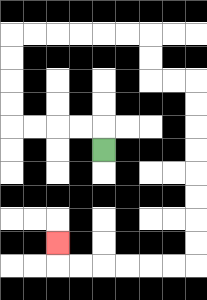{'start': '[4, 6]', 'end': '[2, 10]', 'path_directions': 'U,L,L,L,L,U,U,U,U,R,R,R,R,R,R,D,D,R,R,D,D,D,D,D,D,D,D,L,L,L,L,L,L,U', 'path_coordinates': '[[4, 6], [4, 5], [3, 5], [2, 5], [1, 5], [0, 5], [0, 4], [0, 3], [0, 2], [0, 1], [1, 1], [2, 1], [3, 1], [4, 1], [5, 1], [6, 1], [6, 2], [6, 3], [7, 3], [8, 3], [8, 4], [8, 5], [8, 6], [8, 7], [8, 8], [8, 9], [8, 10], [8, 11], [7, 11], [6, 11], [5, 11], [4, 11], [3, 11], [2, 11], [2, 10]]'}